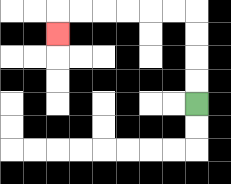{'start': '[8, 4]', 'end': '[2, 1]', 'path_directions': 'U,U,U,U,L,L,L,L,L,L,D', 'path_coordinates': '[[8, 4], [8, 3], [8, 2], [8, 1], [8, 0], [7, 0], [6, 0], [5, 0], [4, 0], [3, 0], [2, 0], [2, 1]]'}